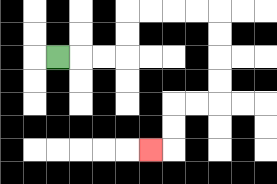{'start': '[2, 2]', 'end': '[6, 6]', 'path_directions': 'R,R,R,U,U,R,R,R,R,D,D,D,D,L,L,D,D,L', 'path_coordinates': '[[2, 2], [3, 2], [4, 2], [5, 2], [5, 1], [5, 0], [6, 0], [7, 0], [8, 0], [9, 0], [9, 1], [9, 2], [9, 3], [9, 4], [8, 4], [7, 4], [7, 5], [7, 6], [6, 6]]'}